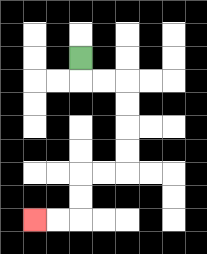{'start': '[3, 2]', 'end': '[1, 9]', 'path_directions': 'D,R,R,D,D,D,D,L,L,D,D,L,L', 'path_coordinates': '[[3, 2], [3, 3], [4, 3], [5, 3], [5, 4], [5, 5], [5, 6], [5, 7], [4, 7], [3, 7], [3, 8], [3, 9], [2, 9], [1, 9]]'}